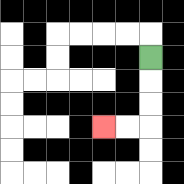{'start': '[6, 2]', 'end': '[4, 5]', 'path_directions': 'D,D,D,L,L', 'path_coordinates': '[[6, 2], [6, 3], [6, 4], [6, 5], [5, 5], [4, 5]]'}